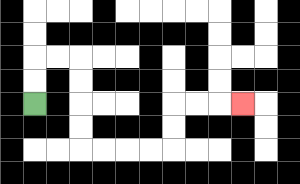{'start': '[1, 4]', 'end': '[10, 4]', 'path_directions': 'U,U,R,R,D,D,D,D,R,R,R,R,U,U,R,R,R', 'path_coordinates': '[[1, 4], [1, 3], [1, 2], [2, 2], [3, 2], [3, 3], [3, 4], [3, 5], [3, 6], [4, 6], [5, 6], [6, 6], [7, 6], [7, 5], [7, 4], [8, 4], [9, 4], [10, 4]]'}